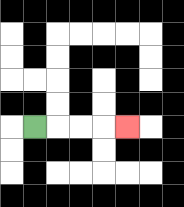{'start': '[1, 5]', 'end': '[5, 5]', 'path_directions': 'R,R,R,R', 'path_coordinates': '[[1, 5], [2, 5], [3, 5], [4, 5], [5, 5]]'}